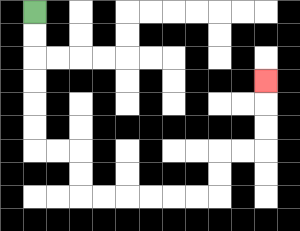{'start': '[1, 0]', 'end': '[11, 3]', 'path_directions': 'D,D,D,D,D,D,R,R,D,D,R,R,R,R,R,R,U,U,R,R,U,U,U', 'path_coordinates': '[[1, 0], [1, 1], [1, 2], [1, 3], [1, 4], [1, 5], [1, 6], [2, 6], [3, 6], [3, 7], [3, 8], [4, 8], [5, 8], [6, 8], [7, 8], [8, 8], [9, 8], [9, 7], [9, 6], [10, 6], [11, 6], [11, 5], [11, 4], [11, 3]]'}